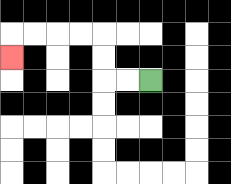{'start': '[6, 3]', 'end': '[0, 2]', 'path_directions': 'L,L,U,U,L,L,L,L,D', 'path_coordinates': '[[6, 3], [5, 3], [4, 3], [4, 2], [4, 1], [3, 1], [2, 1], [1, 1], [0, 1], [0, 2]]'}